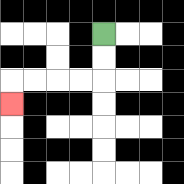{'start': '[4, 1]', 'end': '[0, 4]', 'path_directions': 'D,D,L,L,L,L,D', 'path_coordinates': '[[4, 1], [4, 2], [4, 3], [3, 3], [2, 3], [1, 3], [0, 3], [0, 4]]'}